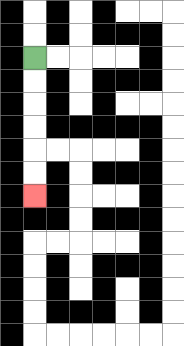{'start': '[1, 2]', 'end': '[1, 8]', 'path_directions': 'D,D,D,D,D,D', 'path_coordinates': '[[1, 2], [1, 3], [1, 4], [1, 5], [1, 6], [1, 7], [1, 8]]'}